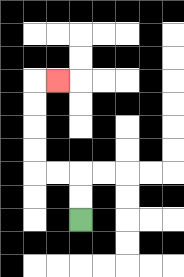{'start': '[3, 9]', 'end': '[2, 3]', 'path_directions': 'U,U,L,L,U,U,U,U,R', 'path_coordinates': '[[3, 9], [3, 8], [3, 7], [2, 7], [1, 7], [1, 6], [1, 5], [1, 4], [1, 3], [2, 3]]'}